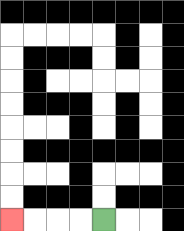{'start': '[4, 9]', 'end': '[0, 9]', 'path_directions': 'L,L,L,L', 'path_coordinates': '[[4, 9], [3, 9], [2, 9], [1, 9], [0, 9]]'}